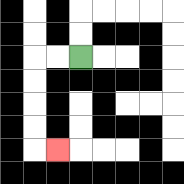{'start': '[3, 2]', 'end': '[2, 6]', 'path_directions': 'L,L,D,D,D,D,R', 'path_coordinates': '[[3, 2], [2, 2], [1, 2], [1, 3], [1, 4], [1, 5], [1, 6], [2, 6]]'}